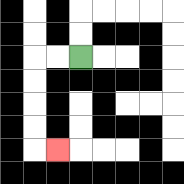{'start': '[3, 2]', 'end': '[2, 6]', 'path_directions': 'L,L,D,D,D,D,R', 'path_coordinates': '[[3, 2], [2, 2], [1, 2], [1, 3], [1, 4], [1, 5], [1, 6], [2, 6]]'}